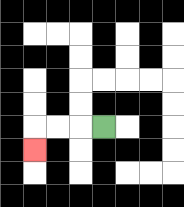{'start': '[4, 5]', 'end': '[1, 6]', 'path_directions': 'L,L,L,D', 'path_coordinates': '[[4, 5], [3, 5], [2, 5], [1, 5], [1, 6]]'}